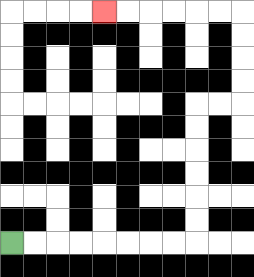{'start': '[0, 10]', 'end': '[4, 0]', 'path_directions': 'R,R,R,R,R,R,R,R,U,U,U,U,U,U,R,R,U,U,U,U,L,L,L,L,L,L', 'path_coordinates': '[[0, 10], [1, 10], [2, 10], [3, 10], [4, 10], [5, 10], [6, 10], [7, 10], [8, 10], [8, 9], [8, 8], [8, 7], [8, 6], [8, 5], [8, 4], [9, 4], [10, 4], [10, 3], [10, 2], [10, 1], [10, 0], [9, 0], [8, 0], [7, 0], [6, 0], [5, 0], [4, 0]]'}